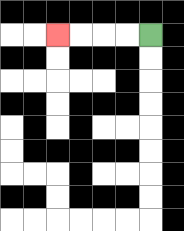{'start': '[6, 1]', 'end': '[2, 1]', 'path_directions': 'L,L,L,L', 'path_coordinates': '[[6, 1], [5, 1], [4, 1], [3, 1], [2, 1]]'}